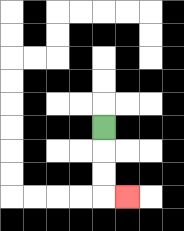{'start': '[4, 5]', 'end': '[5, 8]', 'path_directions': 'D,D,D,R', 'path_coordinates': '[[4, 5], [4, 6], [4, 7], [4, 8], [5, 8]]'}